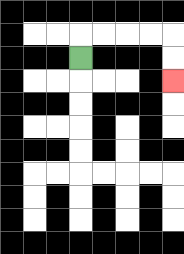{'start': '[3, 2]', 'end': '[7, 3]', 'path_directions': 'U,R,R,R,R,D,D', 'path_coordinates': '[[3, 2], [3, 1], [4, 1], [5, 1], [6, 1], [7, 1], [7, 2], [7, 3]]'}